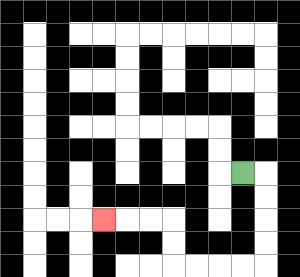{'start': '[10, 7]', 'end': '[4, 9]', 'path_directions': 'R,D,D,D,D,L,L,L,L,U,U,L,L,L', 'path_coordinates': '[[10, 7], [11, 7], [11, 8], [11, 9], [11, 10], [11, 11], [10, 11], [9, 11], [8, 11], [7, 11], [7, 10], [7, 9], [6, 9], [5, 9], [4, 9]]'}